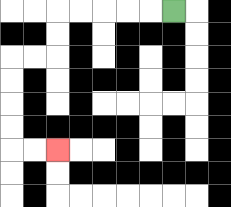{'start': '[7, 0]', 'end': '[2, 6]', 'path_directions': 'L,L,L,L,L,D,D,L,L,D,D,D,D,R,R', 'path_coordinates': '[[7, 0], [6, 0], [5, 0], [4, 0], [3, 0], [2, 0], [2, 1], [2, 2], [1, 2], [0, 2], [0, 3], [0, 4], [0, 5], [0, 6], [1, 6], [2, 6]]'}